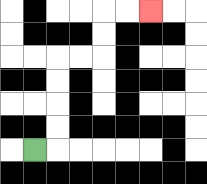{'start': '[1, 6]', 'end': '[6, 0]', 'path_directions': 'R,U,U,U,U,R,R,U,U,R,R', 'path_coordinates': '[[1, 6], [2, 6], [2, 5], [2, 4], [2, 3], [2, 2], [3, 2], [4, 2], [4, 1], [4, 0], [5, 0], [6, 0]]'}